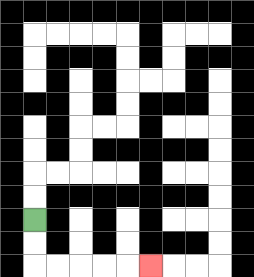{'start': '[1, 9]', 'end': '[6, 11]', 'path_directions': 'D,D,R,R,R,R,R', 'path_coordinates': '[[1, 9], [1, 10], [1, 11], [2, 11], [3, 11], [4, 11], [5, 11], [6, 11]]'}